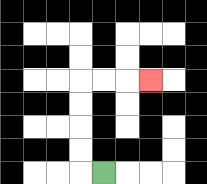{'start': '[4, 7]', 'end': '[6, 3]', 'path_directions': 'L,U,U,U,U,R,R,R', 'path_coordinates': '[[4, 7], [3, 7], [3, 6], [3, 5], [3, 4], [3, 3], [4, 3], [5, 3], [6, 3]]'}